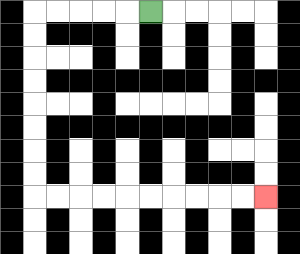{'start': '[6, 0]', 'end': '[11, 8]', 'path_directions': 'L,L,L,L,L,D,D,D,D,D,D,D,D,R,R,R,R,R,R,R,R,R,R', 'path_coordinates': '[[6, 0], [5, 0], [4, 0], [3, 0], [2, 0], [1, 0], [1, 1], [1, 2], [1, 3], [1, 4], [1, 5], [1, 6], [1, 7], [1, 8], [2, 8], [3, 8], [4, 8], [5, 8], [6, 8], [7, 8], [8, 8], [9, 8], [10, 8], [11, 8]]'}